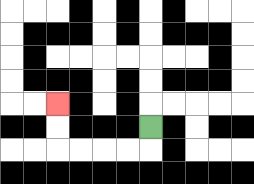{'start': '[6, 5]', 'end': '[2, 4]', 'path_directions': 'D,L,L,L,L,U,U', 'path_coordinates': '[[6, 5], [6, 6], [5, 6], [4, 6], [3, 6], [2, 6], [2, 5], [2, 4]]'}